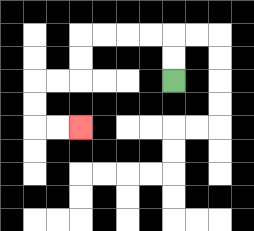{'start': '[7, 3]', 'end': '[3, 5]', 'path_directions': 'U,U,L,L,L,L,D,D,L,L,D,D,R,R', 'path_coordinates': '[[7, 3], [7, 2], [7, 1], [6, 1], [5, 1], [4, 1], [3, 1], [3, 2], [3, 3], [2, 3], [1, 3], [1, 4], [1, 5], [2, 5], [3, 5]]'}